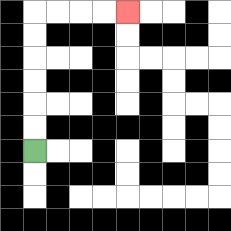{'start': '[1, 6]', 'end': '[5, 0]', 'path_directions': 'U,U,U,U,U,U,R,R,R,R', 'path_coordinates': '[[1, 6], [1, 5], [1, 4], [1, 3], [1, 2], [1, 1], [1, 0], [2, 0], [3, 0], [4, 0], [5, 0]]'}